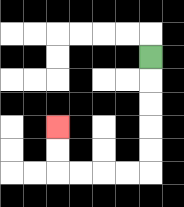{'start': '[6, 2]', 'end': '[2, 5]', 'path_directions': 'D,D,D,D,D,L,L,L,L,U,U', 'path_coordinates': '[[6, 2], [6, 3], [6, 4], [6, 5], [6, 6], [6, 7], [5, 7], [4, 7], [3, 7], [2, 7], [2, 6], [2, 5]]'}